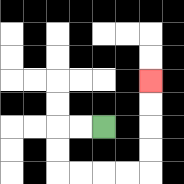{'start': '[4, 5]', 'end': '[6, 3]', 'path_directions': 'L,L,D,D,R,R,R,R,U,U,U,U', 'path_coordinates': '[[4, 5], [3, 5], [2, 5], [2, 6], [2, 7], [3, 7], [4, 7], [5, 7], [6, 7], [6, 6], [6, 5], [6, 4], [6, 3]]'}